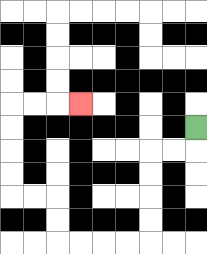{'start': '[8, 5]', 'end': '[3, 4]', 'path_directions': 'D,L,L,D,D,D,D,L,L,L,L,U,U,L,L,U,U,U,U,R,R,R', 'path_coordinates': '[[8, 5], [8, 6], [7, 6], [6, 6], [6, 7], [6, 8], [6, 9], [6, 10], [5, 10], [4, 10], [3, 10], [2, 10], [2, 9], [2, 8], [1, 8], [0, 8], [0, 7], [0, 6], [0, 5], [0, 4], [1, 4], [2, 4], [3, 4]]'}